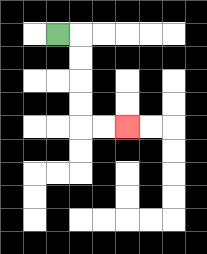{'start': '[2, 1]', 'end': '[5, 5]', 'path_directions': 'R,D,D,D,D,R,R', 'path_coordinates': '[[2, 1], [3, 1], [3, 2], [3, 3], [3, 4], [3, 5], [4, 5], [5, 5]]'}